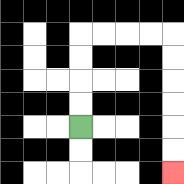{'start': '[3, 5]', 'end': '[7, 7]', 'path_directions': 'U,U,U,U,R,R,R,R,D,D,D,D,D,D', 'path_coordinates': '[[3, 5], [3, 4], [3, 3], [3, 2], [3, 1], [4, 1], [5, 1], [6, 1], [7, 1], [7, 2], [7, 3], [7, 4], [7, 5], [7, 6], [7, 7]]'}